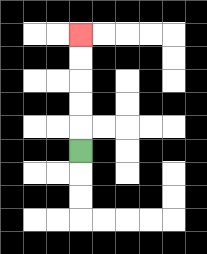{'start': '[3, 6]', 'end': '[3, 1]', 'path_directions': 'U,U,U,U,U', 'path_coordinates': '[[3, 6], [3, 5], [3, 4], [3, 3], [3, 2], [3, 1]]'}